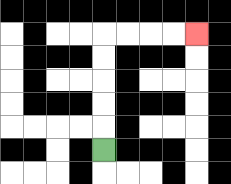{'start': '[4, 6]', 'end': '[8, 1]', 'path_directions': 'U,U,U,U,U,R,R,R,R', 'path_coordinates': '[[4, 6], [4, 5], [4, 4], [4, 3], [4, 2], [4, 1], [5, 1], [6, 1], [7, 1], [8, 1]]'}